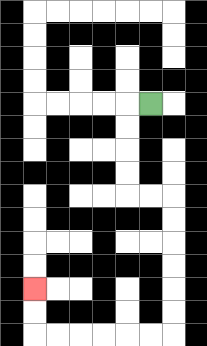{'start': '[6, 4]', 'end': '[1, 12]', 'path_directions': 'L,D,D,D,D,R,R,D,D,D,D,D,D,L,L,L,L,L,L,U,U', 'path_coordinates': '[[6, 4], [5, 4], [5, 5], [5, 6], [5, 7], [5, 8], [6, 8], [7, 8], [7, 9], [7, 10], [7, 11], [7, 12], [7, 13], [7, 14], [6, 14], [5, 14], [4, 14], [3, 14], [2, 14], [1, 14], [1, 13], [1, 12]]'}